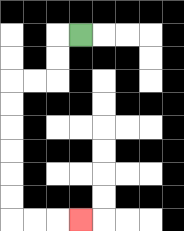{'start': '[3, 1]', 'end': '[3, 9]', 'path_directions': 'L,D,D,L,L,D,D,D,D,D,D,R,R,R', 'path_coordinates': '[[3, 1], [2, 1], [2, 2], [2, 3], [1, 3], [0, 3], [0, 4], [0, 5], [0, 6], [0, 7], [0, 8], [0, 9], [1, 9], [2, 9], [3, 9]]'}